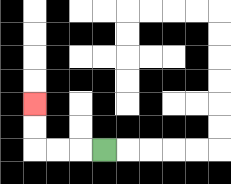{'start': '[4, 6]', 'end': '[1, 4]', 'path_directions': 'L,L,L,U,U', 'path_coordinates': '[[4, 6], [3, 6], [2, 6], [1, 6], [1, 5], [1, 4]]'}